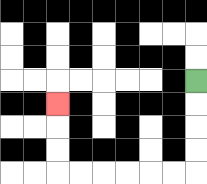{'start': '[8, 3]', 'end': '[2, 4]', 'path_directions': 'D,D,D,D,L,L,L,L,L,L,U,U,U', 'path_coordinates': '[[8, 3], [8, 4], [8, 5], [8, 6], [8, 7], [7, 7], [6, 7], [5, 7], [4, 7], [3, 7], [2, 7], [2, 6], [2, 5], [2, 4]]'}